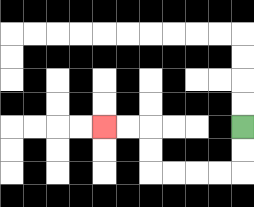{'start': '[10, 5]', 'end': '[4, 5]', 'path_directions': 'D,D,L,L,L,L,U,U,L,L', 'path_coordinates': '[[10, 5], [10, 6], [10, 7], [9, 7], [8, 7], [7, 7], [6, 7], [6, 6], [6, 5], [5, 5], [4, 5]]'}